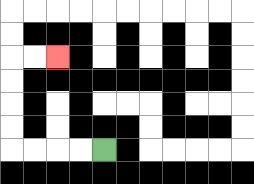{'start': '[4, 6]', 'end': '[2, 2]', 'path_directions': 'L,L,L,L,U,U,U,U,R,R', 'path_coordinates': '[[4, 6], [3, 6], [2, 6], [1, 6], [0, 6], [0, 5], [0, 4], [0, 3], [0, 2], [1, 2], [2, 2]]'}